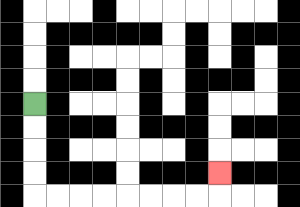{'start': '[1, 4]', 'end': '[9, 7]', 'path_directions': 'D,D,D,D,R,R,R,R,R,R,R,R,U', 'path_coordinates': '[[1, 4], [1, 5], [1, 6], [1, 7], [1, 8], [2, 8], [3, 8], [4, 8], [5, 8], [6, 8], [7, 8], [8, 8], [9, 8], [9, 7]]'}